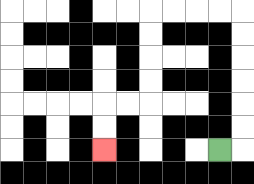{'start': '[9, 6]', 'end': '[4, 6]', 'path_directions': 'R,U,U,U,U,U,U,L,L,L,L,D,D,D,D,L,L,D,D', 'path_coordinates': '[[9, 6], [10, 6], [10, 5], [10, 4], [10, 3], [10, 2], [10, 1], [10, 0], [9, 0], [8, 0], [7, 0], [6, 0], [6, 1], [6, 2], [6, 3], [6, 4], [5, 4], [4, 4], [4, 5], [4, 6]]'}